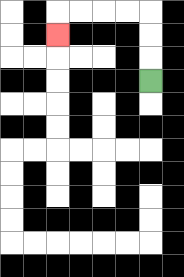{'start': '[6, 3]', 'end': '[2, 1]', 'path_directions': 'U,U,U,L,L,L,L,D', 'path_coordinates': '[[6, 3], [6, 2], [6, 1], [6, 0], [5, 0], [4, 0], [3, 0], [2, 0], [2, 1]]'}